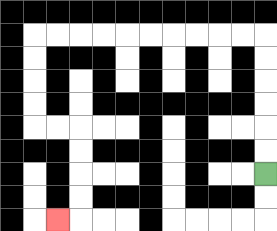{'start': '[11, 7]', 'end': '[2, 9]', 'path_directions': 'U,U,U,U,U,U,L,L,L,L,L,L,L,L,L,L,D,D,D,D,R,R,D,D,D,D,L', 'path_coordinates': '[[11, 7], [11, 6], [11, 5], [11, 4], [11, 3], [11, 2], [11, 1], [10, 1], [9, 1], [8, 1], [7, 1], [6, 1], [5, 1], [4, 1], [3, 1], [2, 1], [1, 1], [1, 2], [1, 3], [1, 4], [1, 5], [2, 5], [3, 5], [3, 6], [3, 7], [3, 8], [3, 9], [2, 9]]'}